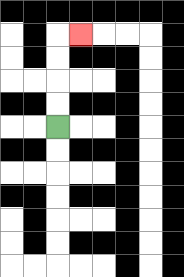{'start': '[2, 5]', 'end': '[3, 1]', 'path_directions': 'U,U,U,U,R', 'path_coordinates': '[[2, 5], [2, 4], [2, 3], [2, 2], [2, 1], [3, 1]]'}